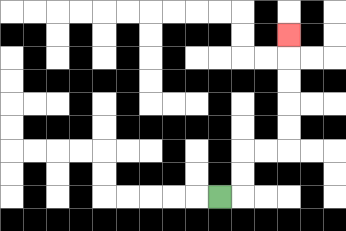{'start': '[9, 8]', 'end': '[12, 1]', 'path_directions': 'R,U,U,R,R,U,U,U,U,U', 'path_coordinates': '[[9, 8], [10, 8], [10, 7], [10, 6], [11, 6], [12, 6], [12, 5], [12, 4], [12, 3], [12, 2], [12, 1]]'}